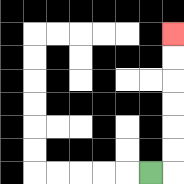{'start': '[6, 7]', 'end': '[7, 1]', 'path_directions': 'R,U,U,U,U,U,U', 'path_coordinates': '[[6, 7], [7, 7], [7, 6], [7, 5], [7, 4], [7, 3], [7, 2], [7, 1]]'}